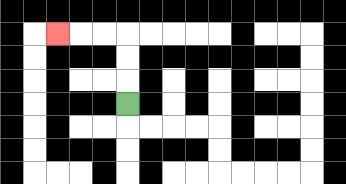{'start': '[5, 4]', 'end': '[2, 1]', 'path_directions': 'U,U,U,L,L,L', 'path_coordinates': '[[5, 4], [5, 3], [5, 2], [5, 1], [4, 1], [3, 1], [2, 1]]'}